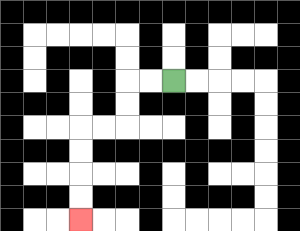{'start': '[7, 3]', 'end': '[3, 9]', 'path_directions': 'L,L,D,D,L,L,D,D,D,D', 'path_coordinates': '[[7, 3], [6, 3], [5, 3], [5, 4], [5, 5], [4, 5], [3, 5], [3, 6], [3, 7], [3, 8], [3, 9]]'}